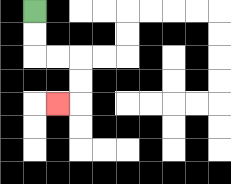{'start': '[1, 0]', 'end': '[2, 4]', 'path_directions': 'D,D,R,R,D,D,L', 'path_coordinates': '[[1, 0], [1, 1], [1, 2], [2, 2], [3, 2], [3, 3], [3, 4], [2, 4]]'}